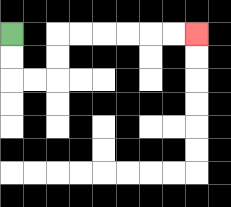{'start': '[0, 1]', 'end': '[8, 1]', 'path_directions': 'D,D,R,R,U,U,R,R,R,R,R,R', 'path_coordinates': '[[0, 1], [0, 2], [0, 3], [1, 3], [2, 3], [2, 2], [2, 1], [3, 1], [4, 1], [5, 1], [6, 1], [7, 1], [8, 1]]'}